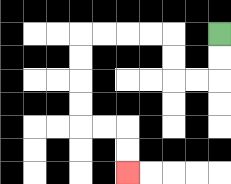{'start': '[9, 1]', 'end': '[5, 7]', 'path_directions': 'D,D,L,L,U,U,L,L,L,L,D,D,D,D,R,R,D,D', 'path_coordinates': '[[9, 1], [9, 2], [9, 3], [8, 3], [7, 3], [7, 2], [7, 1], [6, 1], [5, 1], [4, 1], [3, 1], [3, 2], [3, 3], [3, 4], [3, 5], [4, 5], [5, 5], [5, 6], [5, 7]]'}